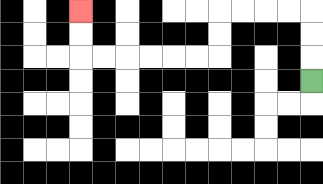{'start': '[13, 3]', 'end': '[3, 0]', 'path_directions': 'U,U,U,L,L,L,L,D,D,L,L,L,L,L,L,U,U', 'path_coordinates': '[[13, 3], [13, 2], [13, 1], [13, 0], [12, 0], [11, 0], [10, 0], [9, 0], [9, 1], [9, 2], [8, 2], [7, 2], [6, 2], [5, 2], [4, 2], [3, 2], [3, 1], [3, 0]]'}